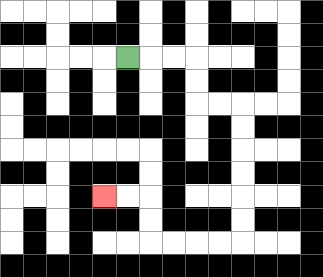{'start': '[5, 2]', 'end': '[4, 8]', 'path_directions': 'R,R,R,D,D,R,R,D,D,D,D,D,D,L,L,L,L,U,U,L,L', 'path_coordinates': '[[5, 2], [6, 2], [7, 2], [8, 2], [8, 3], [8, 4], [9, 4], [10, 4], [10, 5], [10, 6], [10, 7], [10, 8], [10, 9], [10, 10], [9, 10], [8, 10], [7, 10], [6, 10], [6, 9], [6, 8], [5, 8], [4, 8]]'}